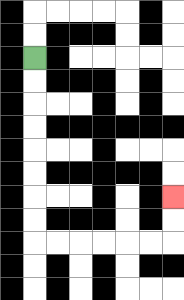{'start': '[1, 2]', 'end': '[7, 8]', 'path_directions': 'D,D,D,D,D,D,D,D,R,R,R,R,R,R,U,U', 'path_coordinates': '[[1, 2], [1, 3], [1, 4], [1, 5], [1, 6], [1, 7], [1, 8], [1, 9], [1, 10], [2, 10], [3, 10], [4, 10], [5, 10], [6, 10], [7, 10], [7, 9], [7, 8]]'}